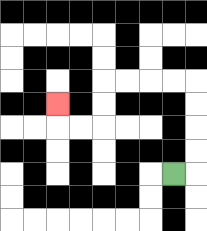{'start': '[7, 7]', 'end': '[2, 4]', 'path_directions': 'R,U,U,U,U,L,L,L,L,D,D,L,L,U', 'path_coordinates': '[[7, 7], [8, 7], [8, 6], [8, 5], [8, 4], [8, 3], [7, 3], [6, 3], [5, 3], [4, 3], [4, 4], [4, 5], [3, 5], [2, 5], [2, 4]]'}